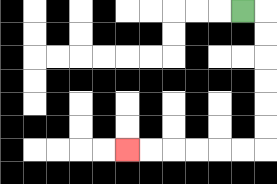{'start': '[10, 0]', 'end': '[5, 6]', 'path_directions': 'R,D,D,D,D,D,D,L,L,L,L,L,L', 'path_coordinates': '[[10, 0], [11, 0], [11, 1], [11, 2], [11, 3], [11, 4], [11, 5], [11, 6], [10, 6], [9, 6], [8, 6], [7, 6], [6, 6], [5, 6]]'}